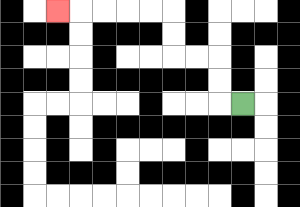{'start': '[10, 4]', 'end': '[2, 0]', 'path_directions': 'L,U,U,L,L,U,U,L,L,L,L,L', 'path_coordinates': '[[10, 4], [9, 4], [9, 3], [9, 2], [8, 2], [7, 2], [7, 1], [7, 0], [6, 0], [5, 0], [4, 0], [3, 0], [2, 0]]'}